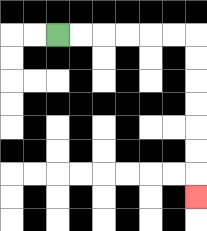{'start': '[2, 1]', 'end': '[8, 8]', 'path_directions': 'R,R,R,R,R,R,D,D,D,D,D,D,D', 'path_coordinates': '[[2, 1], [3, 1], [4, 1], [5, 1], [6, 1], [7, 1], [8, 1], [8, 2], [8, 3], [8, 4], [8, 5], [8, 6], [8, 7], [8, 8]]'}